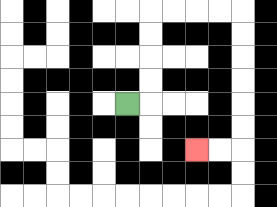{'start': '[5, 4]', 'end': '[8, 6]', 'path_directions': 'R,U,U,U,U,R,R,R,R,D,D,D,D,D,D,L,L', 'path_coordinates': '[[5, 4], [6, 4], [6, 3], [6, 2], [6, 1], [6, 0], [7, 0], [8, 0], [9, 0], [10, 0], [10, 1], [10, 2], [10, 3], [10, 4], [10, 5], [10, 6], [9, 6], [8, 6]]'}